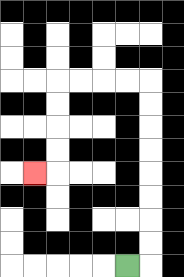{'start': '[5, 11]', 'end': '[1, 7]', 'path_directions': 'R,U,U,U,U,U,U,U,U,L,L,L,L,D,D,D,D,L', 'path_coordinates': '[[5, 11], [6, 11], [6, 10], [6, 9], [6, 8], [6, 7], [6, 6], [6, 5], [6, 4], [6, 3], [5, 3], [4, 3], [3, 3], [2, 3], [2, 4], [2, 5], [2, 6], [2, 7], [1, 7]]'}